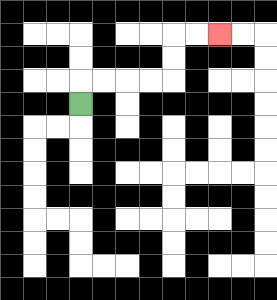{'start': '[3, 4]', 'end': '[9, 1]', 'path_directions': 'U,R,R,R,R,U,U,R,R', 'path_coordinates': '[[3, 4], [3, 3], [4, 3], [5, 3], [6, 3], [7, 3], [7, 2], [7, 1], [8, 1], [9, 1]]'}